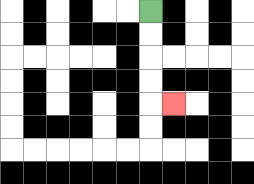{'start': '[6, 0]', 'end': '[7, 4]', 'path_directions': 'D,D,D,D,R', 'path_coordinates': '[[6, 0], [6, 1], [6, 2], [6, 3], [6, 4], [7, 4]]'}